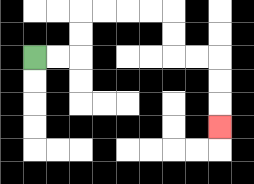{'start': '[1, 2]', 'end': '[9, 5]', 'path_directions': 'R,R,U,U,R,R,R,R,D,D,R,R,D,D,D', 'path_coordinates': '[[1, 2], [2, 2], [3, 2], [3, 1], [3, 0], [4, 0], [5, 0], [6, 0], [7, 0], [7, 1], [7, 2], [8, 2], [9, 2], [9, 3], [9, 4], [9, 5]]'}